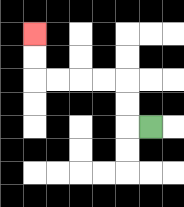{'start': '[6, 5]', 'end': '[1, 1]', 'path_directions': 'L,U,U,L,L,L,L,U,U', 'path_coordinates': '[[6, 5], [5, 5], [5, 4], [5, 3], [4, 3], [3, 3], [2, 3], [1, 3], [1, 2], [1, 1]]'}